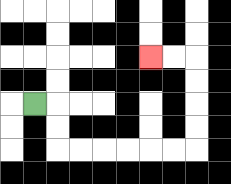{'start': '[1, 4]', 'end': '[6, 2]', 'path_directions': 'R,D,D,R,R,R,R,R,R,U,U,U,U,L,L', 'path_coordinates': '[[1, 4], [2, 4], [2, 5], [2, 6], [3, 6], [4, 6], [5, 6], [6, 6], [7, 6], [8, 6], [8, 5], [8, 4], [8, 3], [8, 2], [7, 2], [6, 2]]'}